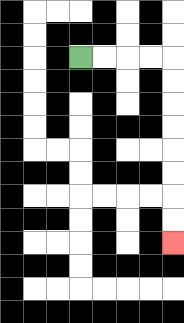{'start': '[3, 2]', 'end': '[7, 10]', 'path_directions': 'R,R,R,R,D,D,D,D,D,D,D,D', 'path_coordinates': '[[3, 2], [4, 2], [5, 2], [6, 2], [7, 2], [7, 3], [7, 4], [7, 5], [7, 6], [7, 7], [7, 8], [7, 9], [7, 10]]'}